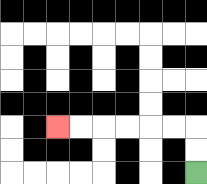{'start': '[8, 7]', 'end': '[2, 5]', 'path_directions': 'U,U,L,L,L,L,L,L', 'path_coordinates': '[[8, 7], [8, 6], [8, 5], [7, 5], [6, 5], [5, 5], [4, 5], [3, 5], [2, 5]]'}